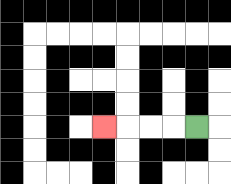{'start': '[8, 5]', 'end': '[4, 5]', 'path_directions': 'L,L,L,L', 'path_coordinates': '[[8, 5], [7, 5], [6, 5], [5, 5], [4, 5]]'}